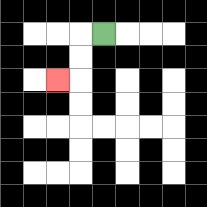{'start': '[4, 1]', 'end': '[2, 3]', 'path_directions': 'L,D,D,L', 'path_coordinates': '[[4, 1], [3, 1], [3, 2], [3, 3], [2, 3]]'}